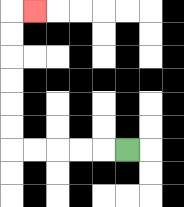{'start': '[5, 6]', 'end': '[1, 0]', 'path_directions': 'L,L,L,L,L,U,U,U,U,U,U,R', 'path_coordinates': '[[5, 6], [4, 6], [3, 6], [2, 6], [1, 6], [0, 6], [0, 5], [0, 4], [0, 3], [0, 2], [0, 1], [0, 0], [1, 0]]'}